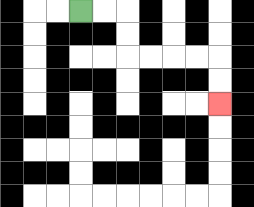{'start': '[3, 0]', 'end': '[9, 4]', 'path_directions': 'R,R,D,D,R,R,R,R,D,D', 'path_coordinates': '[[3, 0], [4, 0], [5, 0], [5, 1], [5, 2], [6, 2], [7, 2], [8, 2], [9, 2], [9, 3], [9, 4]]'}